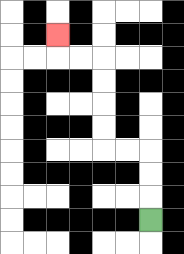{'start': '[6, 9]', 'end': '[2, 1]', 'path_directions': 'U,U,U,L,L,U,U,U,U,L,L,U', 'path_coordinates': '[[6, 9], [6, 8], [6, 7], [6, 6], [5, 6], [4, 6], [4, 5], [4, 4], [4, 3], [4, 2], [3, 2], [2, 2], [2, 1]]'}